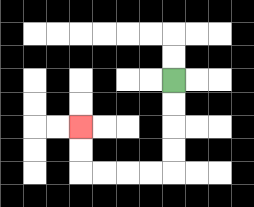{'start': '[7, 3]', 'end': '[3, 5]', 'path_directions': 'D,D,D,D,L,L,L,L,U,U', 'path_coordinates': '[[7, 3], [7, 4], [7, 5], [7, 6], [7, 7], [6, 7], [5, 7], [4, 7], [3, 7], [3, 6], [3, 5]]'}